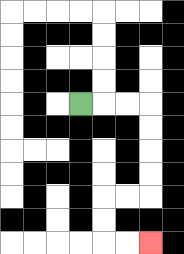{'start': '[3, 4]', 'end': '[6, 10]', 'path_directions': 'R,R,R,D,D,D,D,L,L,D,D,R,R', 'path_coordinates': '[[3, 4], [4, 4], [5, 4], [6, 4], [6, 5], [6, 6], [6, 7], [6, 8], [5, 8], [4, 8], [4, 9], [4, 10], [5, 10], [6, 10]]'}